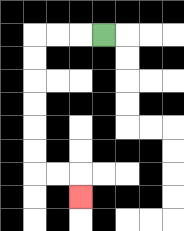{'start': '[4, 1]', 'end': '[3, 8]', 'path_directions': 'L,L,L,D,D,D,D,D,D,R,R,D', 'path_coordinates': '[[4, 1], [3, 1], [2, 1], [1, 1], [1, 2], [1, 3], [1, 4], [1, 5], [1, 6], [1, 7], [2, 7], [3, 7], [3, 8]]'}